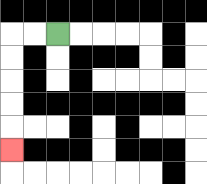{'start': '[2, 1]', 'end': '[0, 6]', 'path_directions': 'L,L,D,D,D,D,D', 'path_coordinates': '[[2, 1], [1, 1], [0, 1], [0, 2], [0, 3], [0, 4], [0, 5], [0, 6]]'}